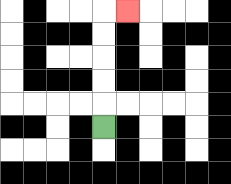{'start': '[4, 5]', 'end': '[5, 0]', 'path_directions': 'U,U,U,U,U,R', 'path_coordinates': '[[4, 5], [4, 4], [4, 3], [4, 2], [4, 1], [4, 0], [5, 0]]'}